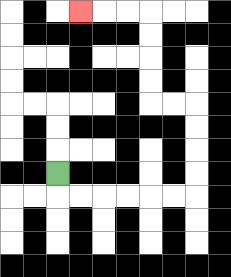{'start': '[2, 7]', 'end': '[3, 0]', 'path_directions': 'D,R,R,R,R,R,R,U,U,U,U,L,L,U,U,U,U,L,L,L', 'path_coordinates': '[[2, 7], [2, 8], [3, 8], [4, 8], [5, 8], [6, 8], [7, 8], [8, 8], [8, 7], [8, 6], [8, 5], [8, 4], [7, 4], [6, 4], [6, 3], [6, 2], [6, 1], [6, 0], [5, 0], [4, 0], [3, 0]]'}